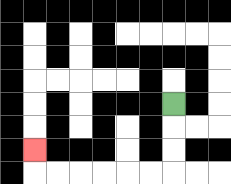{'start': '[7, 4]', 'end': '[1, 6]', 'path_directions': 'D,D,D,L,L,L,L,L,L,U', 'path_coordinates': '[[7, 4], [7, 5], [7, 6], [7, 7], [6, 7], [5, 7], [4, 7], [3, 7], [2, 7], [1, 7], [1, 6]]'}